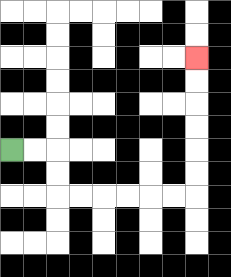{'start': '[0, 6]', 'end': '[8, 2]', 'path_directions': 'R,R,D,D,R,R,R,R,R,R,U,U,U,U,U,U', 'path_coordinates': '[[0, 6], [1, 6], [2, 6], [2, 7], [2, 8], [3, 8], [4, 8], [5, 8], [6, 8], [7, 8], [8, 8], [8, 7], [8, 6], [8, 5], [8, 4], [8, 3], [8, 2]]'}